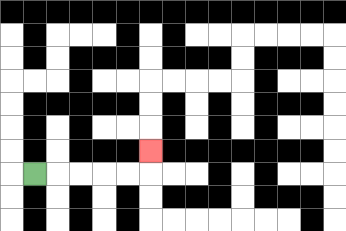{'start': '[1, 7]', 'end': '[6, 6]', 'path_directions': 'R,R,R,R,R,U', 'path_coordinates': '[[1, 7], [2, 7], [3, 7], [4, 7], [5, 7], [6, 7], [6, 6]]'}